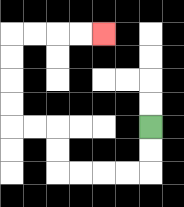{'start': '[6, 5]', 'end': '[4, 1]', 'path_directions': 'D,D,L,L,L,L,U,U,L,L,U,U,U,U,R,R,R,R', 'path_coordinates': '[[6, 5], [6, 6], [6, 7], [5, 7], [4, 7], [3, 7], [2, 7], [2, 6], [2, 5], [1, 5], [0, 5], [0, 4], [0, 3], [0, 2], [0, 1], [1, 1], [2, 1], [3, 1], [4, 1]]'}